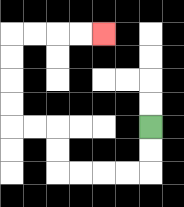{'start': '[6, 5]', 'end': '[4, 1]', 'path_directions': 'D,D,L,L,L,L,U,U,L,L,U,U,U,U,R,R,R,R', 'path_coordinates': '[[6, 5], [6, 6], [6, 7], [5, 7], [4, 7], [3, 7], [2, 7], [2, 6], [2, 5], [1, 5], [0, 5], [0, 4], [0, 3], [0, 2], [0, 1], [1, 1], [2, 1], [3, 1], [4, 1]]'}